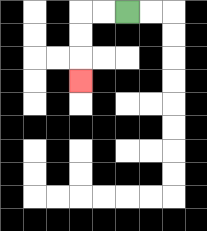{'start': '[5, 0]', 'end': '[3, 3]', 'path_directions': 'L,L,D,D,D', 'path_coordinates': '[[5, 0], [4, 0], [3, 0], [3, 1], [3, 2], [3, 3]]'}